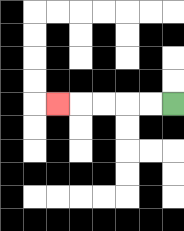{'start': '[7, 4]', 'end': '[2, 4]', 'path_directions': 'L,L,L,L,L', 'path_coordinates': '[[7, 4], [6, 4], [5, 4], [4, 4], [3, 4], [2, 4]]'}